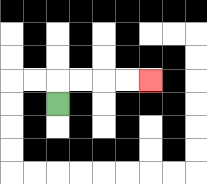{'start': '[2, 4]', 'end': '[6, 3]', 'path_directions': 'U,R,R,R,R', 'path_coordinates': '[[2, 4], [2, 3], [3, 3], [4, 3], [5, 3], [6, 3]]'}